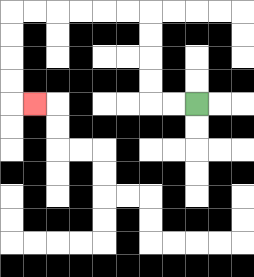{'start': '[8, 4]', 'end': '[1, 4]', 'path_directions': 'L,L,U,U,U,U,L,L,L,L,L,L,D,D,D,D,R', 'path_coordinates': '[[8, 4], [7, 4], [6, 4], [6, 3], [6, 2], [6, 1], [6, 0], [5, 0], [4, 0], [3, 0], [2, 0], [1, 0], [0, 0], [0, 1], [0, 2], [0, 3], [0, 4], [1, 4]]'}